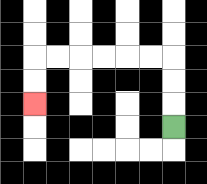{'start': '[7, 5]', 'end': '[1, 4]', 'path_directions': 'U,U,U,L,L,L,L,L,L,D,D', 'path_coordinates': '[[7, 5], [7, 4], [7, 3], [7, 2], [6, 2], [5, 2], [4, 2], [3, 2], [2, 2], [1, 2], [1, 3], [1, 4]]'}